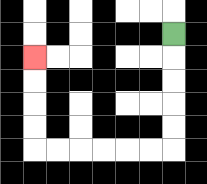{'start': '[7, 1]', 'end': '[1, 2]', 'path_directions': 'D,D,D,D,D,L,L,L,L,L,L,U,U,U,U', 'path_coordinates': '[[7, 1], [7, 2], [7, 3], [7, 4], [7, 5], [7, 6], [6, 6], [5, 6], [4, 6], [3, 6], [2, 6], [1, 6], [1, 5], [1, 4], [1, 3], [1, 2]]'}